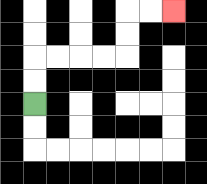{'start': '[1, 4]', 'end': '[7, 0]', 'path_directions': 'U,U,R,R,R,R,U,U,R,R', 'path_coordinates': '[[1, 4], [1, 3], [1, 2], [2, 2], [3, 2], [4, 2], [5, 2], [5, 1], [5, 0], [6, 0], [7, 0]]'}